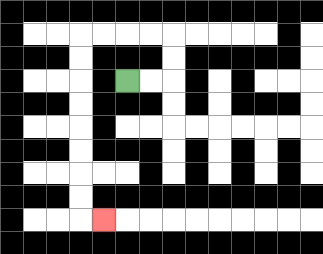{'start': '[5, 3]', 'end': '[4, 9]', 'path_directions': 'R,R,U,U,L,L,L,L,D,D,D,D,D,D,D,D,R', 'path_coordinates': '[[5, 3], [6, 3], [7, 3], [7, 2], [7, 1], [6, 1], [5, 1], [4, 1], [3, 1], [3, 2], [3, 3], [3, 4], [3, 5], [3, 6], [3, 7], [3, 8], [3, 9], [4, 9]]'}